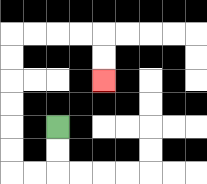{'start': '[2, 5]', 'end': '[4, 3]', 'path_directions': 'D,D,L,L,U,U,U,U,U,U,R,R,R,R,D,D', 'path_coordinates': '[[2, 5], [2, 6], [2, 7], [1, 7], [0, 7], [0, 6], [0, 5], [0, 4], [0, 3], [0, 2], [0, 1], [1, 1], [2, 1], [3, 1], [4, 1], [4, 2], [4, 3]]'}